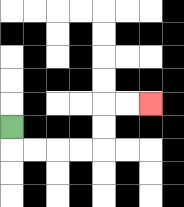{'start': '[0, 5]', 'end': '[6, 4]', 'path_directions': 'D,R,R,R,R,U,U,R,R', 'path_coordinates': '[[0, 5], [0, 6], [1, 6], [2, 6], [3, 6], [4, 6], [4, 5], [4, 4], [5, 4], [6, 4]]'}